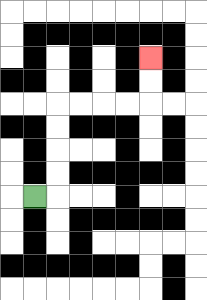{'start': '[1, 8]', 'end': '[6, 2]', 'path_directions': 'R,U,U,U,U,R,R,R,R,U,U', 'path_coordinates': '[[1, 8], [2, 8], [2, 7], [2, 6], [2, 5], [2, 4], [3, 4], [4, 4], [5, 4], [6, 4], [6, 3], [6, 2]]'}